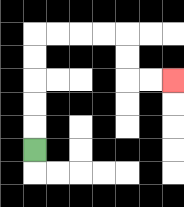{'start': '[1, 6]', 'end': '[7, 3]', 'path_directions': 'U,U,U,U,U,R,R,R,R,D,D,R,R', 'path_coordinates': '[[1, 6], [1, 5], [1, 4], [1, 3], [1, 2], [1, 1], [2, 1], [3, 1], [4, 1], [5, 1], [5, 2], [5, 3], [6, 3], [7, 3]]'}